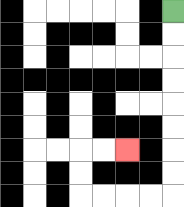{'start': '[7, 0]', 'end': '[5, 6]', 'path_directions': 'D,D,D,D,D,D,D,D,L,L,L,L,U,U,R,R', 'path_coordinates': '[[7, 0], [7, 1], [7, 2], [7, 3], [7, 4], [7, 5], [7, 6], [7, 7], [7, 8], [6, 8], [5, 8], [4, 8], [3, 8], [3, 7], [3, 6], [4, 6], [5, 6]]'}